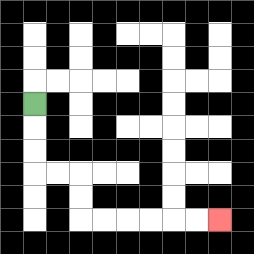{'start': '[1, 4]', 'end': '[9, 9]', 'path_directions': 'D,D,D,R,R,D,D,R,R,R,R,R,R', 'path_coordinates': '[[1, 4], [1, 5], [1, 6], [1, 7], [2, 7], [3, 7], [3, 8], [3, 9], [4, 9], [5, 9], [6, 9], [7, 9], [8, 9], [9, 9]]'}